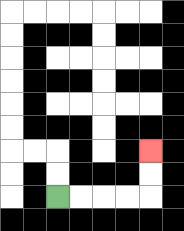{'start': '[2, 8]', 'end': '[6, 6]', 'path_directions': 'R,R,R,R,U,U', 'path_coordinates': '[[2, 8], [3, 8], [4, 8], [5, 8], [6, 8], [6, 7], [6, 6]]'}